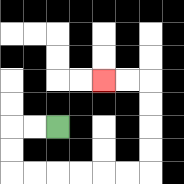{'start': '[2, 5]', 'end': '[4, 3]', 'path_directions': 'L,L,D,D,R,R,R,R,R,R,U,U,U,U,L,L', 'path_coordinates': '[[2, 5], [1, 5], [0, 5], [0, 6], [0, 7], [1, 7], [2, 7], [3, 7], [4, 7], [5, 7], [6, 7], [6, 6], [6, 5], [6, 4], [6, 3], [5, 3], [4, 3]]'}